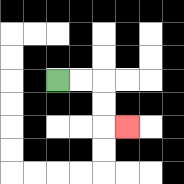{'start': '[2, 3]', 'end': '[5, 5]', 'path_directions': 'R,R,D,D,R', 'path_coordinates': '[[2, 3], [3, 3], [4, 3], [4, 4], [4, 5], [5, 5]]'}